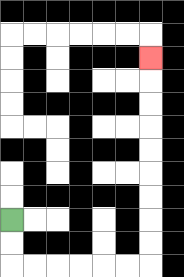{'start': '[0, 9]', 'end': '[6, 2]', 'path_directions': 'D,D,R,R,R,R,R,R,U,U,U,U,U,U,U,U,U', 'path_coordinates': '[[0, 9], [0, 10], [0, 11], [1, 11], [2, 11], [3, 11], [4, 11], [5, 11], [6, 11], [6, 10], [6, 9], [6, 8], [6, 7], [6, 6], [6, 5], [6, 4], [6, 3], [6, 2]]'}